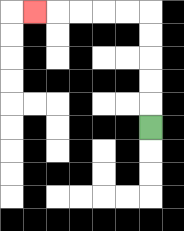{'start': '[6, 5]', 'end': '[1, 0]', 'path_directions': 'U,U,U,U,U,L,L,L,L,L', 'path_coordinates': '[[6, 5], [6, 4], [6, 3], [6, 2], [6, 1], [6, 0], [5, 0], [4, 0], [3, 0], [2, 0], [1, 0]]'}